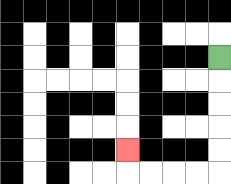{'start': '[9, 2]', 'end': '[5, 6]', 'path_directions': 'D,D,D,D,D,L,L,L,L,U', 'path_coordinates': '[[9, 2], [9, 3], [9, 4], [9, 5], [9, 6], [9, 7], [8, 7], [7, 7], [6, 7], [5, 7], [5, 6]]'}